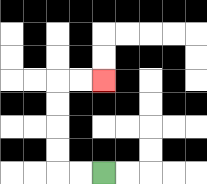{'start': '[4, 7]', 'end': '[4, 3]', 'path_directions': 'L,L,U,U,U,U,R,R', 'path_coordinates': '[[4, 7], [3, 7], [2, 7], [2, 6], [2, 5], [2, 4], [2, 3], [3, 3], [4, 3]]'}